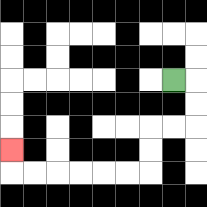{'start': '[7, 3]', 'end': '[0, 6]', 'path_directions': 'R,D,D,L,L,D,D,L,L,L,L,L,L,U', 'path_coordinates': '[[7, 3], [8, 3], [8, 4], [8, 5], [7, 5], [6, 5], [6, 6], [6, 7], [5, 7], [4, 7], [3, 7], [2, 7], [1, 7], [0, 7], [0, 6]]'}